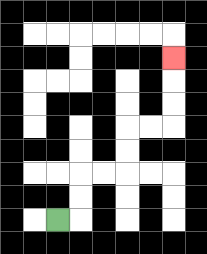{'start': '[2, 9]', 'end': '[7, 2]', 'path_directions': 'R,U,U,R,R,U,U,R,R,U,U,U', 'path_coordinates': '[[2, 9], [3, 9], [3, 8], [3, 7], [4, 7], [5, 7], [5, 6], [5, 5], [6, 5], [7, 5], [7, 4], [7, 3], [7, 2]]'}